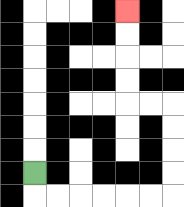{'start': '[1, 7]', 'end': '[5, 0]', 'path_directions': 'D,R,R,R,R,R,R,U,U,U,U,L,L,U,U,U,U', 'path_coordinates': '[[1, 7], [1, 8], [2, 8], [3, 8], [4, 8], [5, 8], [6, 8], [7, 8], [7, 7], [7, 6], [7, 5], [7, 4], [6, 4], [5, 4], [5, 3], [5, 2], [5, 1], [5, 0]]'}